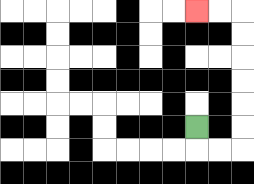{'start': '[8, 5]', 'end': '[8, 0]', 'path_directions': 'D,R,R,U,U,U,U,U,U,L,L', 'path_coordinates': '[[8, 5], [8, 6], [9, 6], [10, 6], [10, 5], [10, 4], [10, 3], [10, 2], [10, 1], [10, 0], [9, 0], [8, 0]]'}